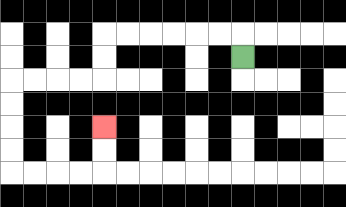{'start': '[10, 2]', 'end': '[4, 5]', 'path_directions': 'U,L,L,L,L,L,L,D,D,L,L,L,L,D,D,D,D,R,R,R,R,U,U', 'path_coordinates': '[[10, 2], [10, 1], [9, 1], [8, 1], [7, 1], [6, 1], [5, 1], [4, 1], [4, 2], [4, 3], [3, 3], [2, 3], [1, 3], [0, 3], [0, 4], [0, 5], [0, 6], [0, 7], [1, 7], [2, 7], [3, 7], [4, 7], [4, 6], [4, 5]]'}